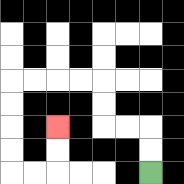{'start': '[6, 7]', 'end': '[2, 5]', 'path_directions': 'U,U,L,L,U,U,L,L,L,L,D,D,D,D,R,R,U,U', 'path_coordinates': '[[6, 7], [6, 6], [6, 5], [5, 5], [4, 5], [4, 4], [4, 3], [3, 3], [2, 3], [1, 3], [0, 3], [0, 4], [0, 5], [0, 6], [0, 7], [1, 7], [2, 7], [2, 6], [2, 5]]'}